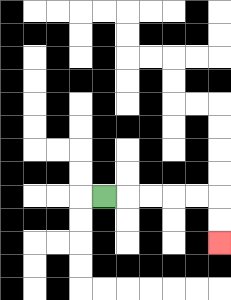{'start': '[4, 8]', 'end': '[9, 10]', 'path_directions': 'R,R,R,R,R,D,D', 'path_coordinates': '[[4, 8], [5, 8], [6, 8], [7, 8], [8, 8], [9, 8], [9, 9], [9, 10]]'}